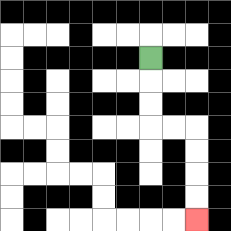{'start': '[6, 2]', 'end': '[8, 9]', 'path_directions': 'D,D,D,R,R,D,D,D,D', 'path_coordinates': '[[6, 2], [6, 3], [6, 4], [6, 5], [7, 5], [8, 5], [8, 6], [8, 7], [8, 8], [8, 9]]'}